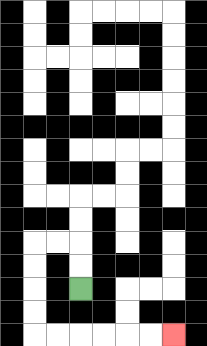{'start': '[3, 12]', 'end': '[7, 14]', 'path_directions': 'U,U,L,L,D,D,D,D,R,R,R,R,R,R', 'path_coordinates': '[[3, 12], [3, 11], [3, 10], [2, 10], [1, 10], [1, 11], [1, 12], [1, 13], [1, 14], [2, 14], [3, 14], [4, 14], [5, 14], [6, 14], [7, 14]]'}